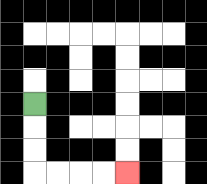{'start': '[1, 4]', 'end': '[5, 7]', 'path_directions': 'D,D,D,R,R,R,R', 'path_coordinates': '[[1, 4], [1, 5], [1, 6], [1, 7], [2, 7], [3, 7], [4, 7], [5, 7]]'}